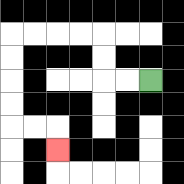{'start': '[6, 3]', 'end': '[2, 6]', 'path_directions': 'L,L,U,U,L,L,L,L,D,D,D,D,R,R,D', 'path_coordinates': '[[6, 3], [5, 3], [4, 3], [4, 2], [4, 1], [3, 1], [2, 1], [1, 1], [0, 1], [0, 2], [0, 3], [0, 4], [0, 5], [1, 5], [2, 5], [2, 6]]'}